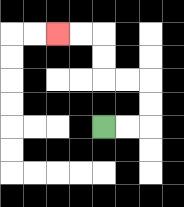{'start': '[4, 5]', 'end': '[2, 1]', 'path_directions': 'R,R,U,U,L,L,U,U,L,L', 'path_coordinates': '[[4, 5], [5, 5], [6, 5], [6, 4], [6, 3], [5, 3], [4, 3], [4, 2], [4, 1], [3, 1], [2, 1]]'}